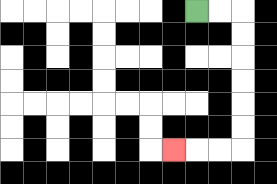{'start': '[8, 0]', 'end': '[7, 6]', 'path_directions': 'R,R,D,D,D,D,D,D,L,L,L', 'path_coordinates': '[[8, 0], [9, 0], [10, 0], [10, 1], [10, 2], [10, 3], [10, 4], [10, 5], [10, 6], [9, 6], [8, 6], [7, 6]]'}